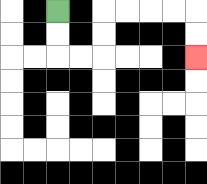{'start': '[2, 0]', 'end': '[8, 2]', 'path_directions': 'D,D,R,R,U,U,R,R,R,R,D,D', 'path_coordinates': '[[2, 0], [2, 1], [2, 2], [3, 2], [4, 2], [4, 1], [4, 0], [5, 0], [6, 0], [7, 0], [8, 0], [8, 1], [8, 2]]'}